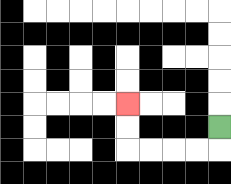{'start': '[9, 5]', 'end': '[5, 4]', 'path_directions': 'D,L,L,L,L,U,U', 'path_coordinates': '[[9, 5], [9, 6], [8, 6], [7, 6], [6, 6], [5, 6], [5, 5], [5, 4]]'}